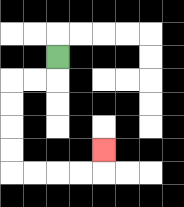{'start': '[2, 2]', 'end': '[4, 6]', 'path_directions': 'D,L,L,D,D,D,D,R,R,R,R,U', 'path_coordinates': '[[2, 2], [2, 3], [1, 3], [0, 3], [0, 4], [0, 5], [0, 6], [0, 7], [1, 7], [2, 7], [3, 7], [4, 7], [4, 6]]'}